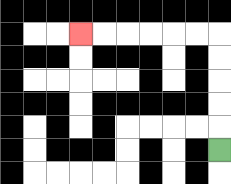{'start': '[9, 6]', 'end': '[3, 1]', 'path_directions': 'U,U,U,U,U,L,L,L,L,L,L', 'path_coordinates': '[[9, 6], [9, 5], [9, 4], [9, 3], [9, 2], [9, 1], [8, 1], [7, 1], [6, 1], [5, 1], [4, 1], [3, 1]]'}